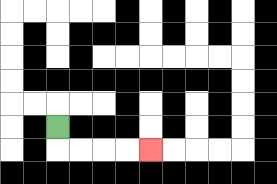{'start': '[2, 5]', 'end': '[6, 6]', 'path_directions': 'D,R,R,R,R', 'path_coordinates': '[[2, 5], [2, 6], [3, 6], [4, 6], [5, 6], [6, 6]]'}